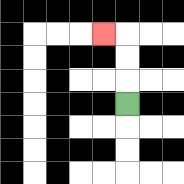{'start': '[5, 4]', 'end': '[4, 1]', 'path_directions': 'U,U,U,L', 'path_coordinates': '[[5, 4], [5, 3], [5, 2], [5, 1], [4, 1]]'}